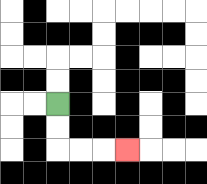{'start': '[2, 4]', 'end': '[5, 6]', 'path_directions': 'D,D,R,R,R', 'path_coordinates': '[[2, 4], [2, 5], [2, 6], [3, 6], [4, 6], [5, 6]]'}